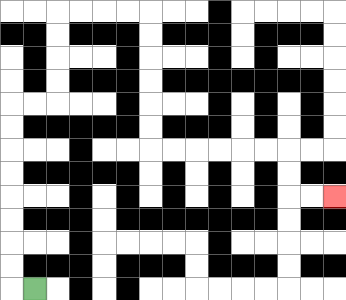{'start': '[1, 12]', 'end': '[14, 8]', 'path_directions': 'L,U,U,U,U,U,U,U,U,R,R,U,U,U,U,R,R,R,R,D,D,D,D,D,D,R,R,R,R,R,R,D,D,R,R', 'path_coordinates': '[[1, 12], [0, 12], [0, 11], [0, 10], [0, 9], [0, 8], [0, 7], [0, 6], [0, 5], [0, 4], [1, 4], [2, 4], [2, 3], [2, 2], [2, 1], [2, 0], [3, 0], [4, 0], [5, 0], [6, 0], [6, 1], [6, 2], [6, 3], [6, 4], [6, 5], [6, 6], [7, 6], [8, 6], [9, 6], [10, 6], [11, 6], [12, 6], [12, 7], [12, 8], [13, 8], [14, 8]]'}